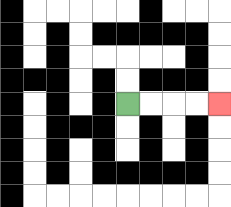{'start': '[5, 4]', 'end': '[9, 4]', 'path_directions': 'R,R,R,R', 'path_coordinates': '[[5, 4], [6, 4], [7, 4], [8, 4], [9, 4]]'}